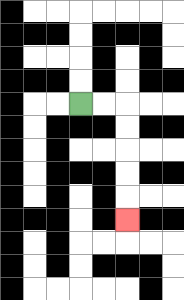{'start': '[3, 4]', 'end': '[5, 9]', 'path_directions': 'R,R,D,D,D,D,D', 'path_coordinates': '[[3, 4], [4, 4], [5, 4], [5, 5], [5, 6], [5, 7], [5, 8], [5, 9]]'}